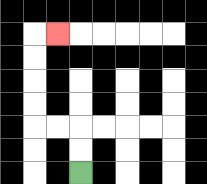{'start': '[3, 7]', 'end': '[2, 1]', 'path_directions': 'U,U,L,L,U,U,U,U,R', 'path_coordinates': '[[3, 7], [3, 6], [3, 5], [2, 5], [1, 5], [1, 4], [1, 3], [1, 2], [1, 1], [2, 1]]'}